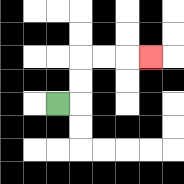{'start': '[2, 4]', 'end': '[6, 2]', 'path_directions': 'R,U,U,R,R,R', 'path_coordinates': '[[2, 4], [3, 4], [3, 3], [3, 2], [4, 2], [5, 2], [6, 2]]'}